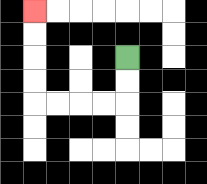{'start': '[5, 2]', 'end': '[1, 0]', 'path_directions': 'D,D,L,L,L,L,U,U,U,U', 'path_coordinates': '[[5, 2], [5, 3], [5, 4], [4, 4], [3, 4], [2, 4], [1, 4], [1, 3], [1, 2], [1, 1], [1, 0]]'}